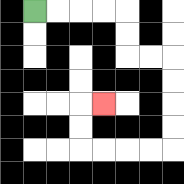{'start': '[1, 0]', 'end': '[4, 4]', 'path_directions': 'R,R,R,R,D,D,R,R,D,D,D,D,L,L,L,L,U,U,R', 'path_coordinates': '[[1, 0], [2, 0], [3, 0], [4, 0], [5, 0], [5, 1], [5, 2], [6, 2], [7, 2], [7, 3], [7, 4], [7, 5], [7, 6], [6, 6], [5, 6], [4, 6], [3, 6], [3, 5], [3, 4], [4, 4]]'}